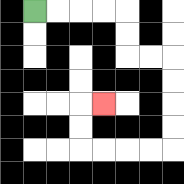{'start': '[1, 0]', 'end': '[4, 4]', 'path_directions': 'R,R,R,R,D,D,R,R,D,D,D,D,L,L,L,L,U,U,R', 'path_coordinates': '[[1, 0], [2, 0], [3, 0], [4, 0], [5, 0], [5, 1], [5, 2], [6, 2], [7, 2], [7, 3], [7, 4], [7, 5], [7, 6], [6, 6], [5, 6], [4, 6], [3, 6], [3, 5], [3, 4], [4, 4]]'}